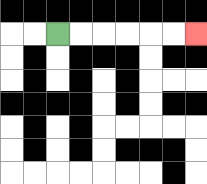{'start': '[2, 1]', 'end': '[8, 1]', 'path_directions': 'R,R,R,R,R,R', 'path_coordinates': '[[2, 1], [3, 1], [4, 1], [5, 1], [6, 1], [7, 1], [8, 1]]'}